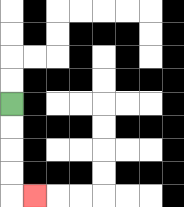{'start': '[0, 4]', 'end': '[1, 8]', 'path_directions': 'D,D,D,D,R', 'path_coordinates': '[[0, 4], [0, 5], [0, 6], [0, 7], [0, 8], [1, 8]]'}